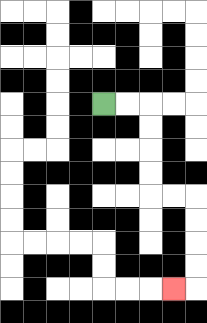{'start': '[4, 4]', 'end': '[7, 12]', 'path_directions': 'R,R,D,D,D,D,R,R,D,D,D,D,L', 'path_coordinates': '[[4, 4], [5, 4], [6, 4], [6, 5], [6, 6], [6, 7], [6, 8], [7, 8], [8, 8], [8, 9], [8, 10], [8, 11], [8, 12], [7, 12]]'}